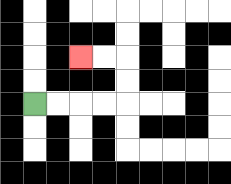{'start': '[1, 4]', 'end': '[3, 2]', 'path_directions': 'R,R,R,R,U,U,L,L', 'path_coordinates': '[[1, 4], [2, 4], [3, 4], [4, 4], [5, 4], [5, 3], [5, 2], [4, 2], [3, 2]]'}